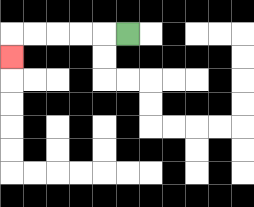{'start': '[5, 1]', 'end': '[0, 2]', 'path_directions': 'L,L,L,L,L,D', 'path_coordinates': '[[5, 1], [4, 1], [3, 1], [2, 1], [1, 1], [0, 1], [0, 2]]'}